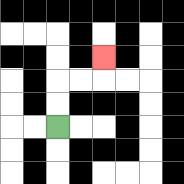{'start': '[2, 5]', 'end': '[4, 2]', 'path_directions': 'U,U,R,R,U', 'path_coordinates': '[[2, 5], [2, 4], [2, 3], [3, 3], [4, 3], [4, 2]]'}